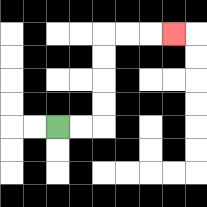{'start': '[2, 5]', 'end': '[7, 1]', 'path_directions': 'R,R,U,U,U,U,R,R,R', 'path_coordinates': '[[2, 5], [3, 5], [4, 5], [4, 4], [4, 3], [4, 2], [4, 1], [5, 1], [6, 1], [7, 1]]'}